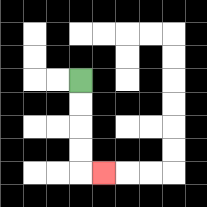{'start': '[3, 3]', 'end': '[4, 7]', 'path_directions': 'D,D,D,D,R', 'path_coordinates': '[[3, 3], [3, 4], [3, 5], [3, 6], [3, 7], [4, 7]]'}